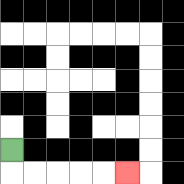{'start': '[0, 6]', 'end': '[5, 7]', 'path_directions': 'D,R,R,R,R,R', 'path_coordinates': '[[0, 6], [0, 7], [1, 7], [2, 7], [3, 7], [4, 7], [5, 7]]'}